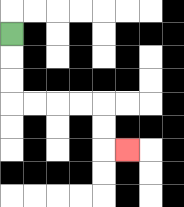{'start': '[0, 1]', 'end': '[5, 6]', 'path_directions': 'D,D,D,R,R,R,R,D,D,R', 'path_coordinates': '[[0, 1], [0, 2], [0, 3], [0, 4], [1, 4], [2, 4], [3, 4], [4, 4], [4, 5], [4, 6], [5, 6]]'}